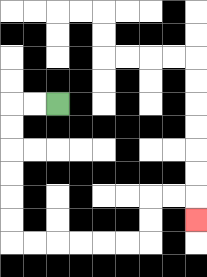{'start': '[2, 4]', 'end': '[8, 9]', 'path_directions': 'L,L,D,D,D,D,D,D,R,R,R,R,R,R,U,U,R,R,D', 'path_coordinates': '[[2, 4], [1, 4], [0, 4], [0, 5], [0, 6], [0, 7], [0, 8], [0, 9], [0, 10], [1, 10], [2, 10], [3, 10], [4, 10], [5, 10], [6, 10], [6, 9], [6, 8], [7, 8], [8, 8], [8, 9]]'}